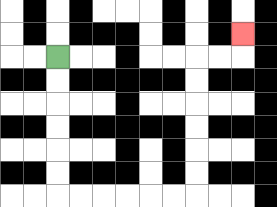{'start': '[2, 2]', 'end': '[10, 1]', 'path_directions': 'D,D,D,D,D,D,R,R,R,R,R,R,U,U,U,U,U,U,R,R,U', 'path_coordinates': '[[2, 2], [2, 3], [2, 4], [2, 5], [2, 6], [2, 7], [2, 8], [3, 8], [4, 8], [5, 8], [6, 8], [7, 8], [8, 8], [8, 7], [8, 6], [8, 5], [8, 4], [8, 3], [8, 2], [9, 2], [10, 2], [10, 1]]'}